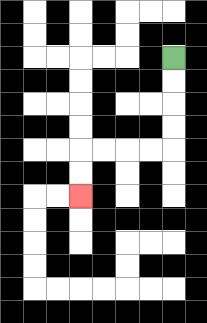{'start': '[7, 2]', 'end': '[3, 8]', 'path_directions': 'D,D,D,D,L,L,L,L,D,D', 'path_coordinates': '[[7, 2], [7, 3], [7, 4], [7, 5], [7, 6], [6, 6], [5, 6], [4, 6], [3, 6], [3, 7], [3, 8]]'}